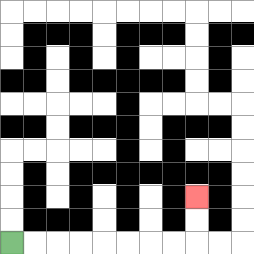{'start': '[0, 10]', 'end': '[8, 8]', 'path_directions': 'R,R,R,R,R,R,R,R,U,U', 'path_coordinates': '[[0, 10], [1, 10], [2, 10], [3, 10], [4, 10], [5, 10], [6, 10], [7, 10], [8, 10], [8, 9], [8, 8]]'}